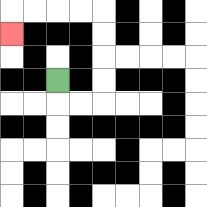{'start': '[2, 3]', 'end': '[0, 1]', 'path_directions': 'D,R,R,U,U,U,U,L,L,L,L,D', 'path_coordinates': '[[2, 3], [2, 4], [3, 4], [4, 4], [4, 3], [4, 2], [4, 1], [4, 0], [3, 0], [2, 0], [1, 0], [0, 0], [0, 1]]'}